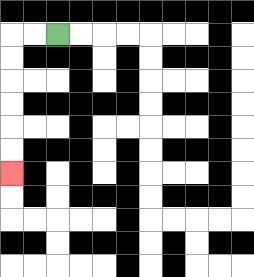{'start': '[2, 1]', 'end': '[0, 7]', 'path_directions': 'L,L,D,D,D,D,D,D', 'path_coordinates': '[[2, 1], [1, 1], [0, 1], [0, 2], [0, 3], [0, 4], [0, 5], [0, 6], [0, 7]]'}